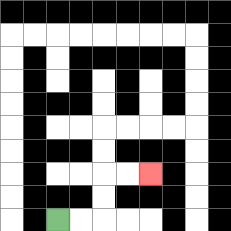{'start': '[2, 9]', 'end': '[6, 7]', 'path_directions': 'R,R,U,U,R,R', 'path_coordinates': '[[2, 9], [3, 9], [4, 9], [4, 8], [4, 7], [5, 7], [6, 7]]'}